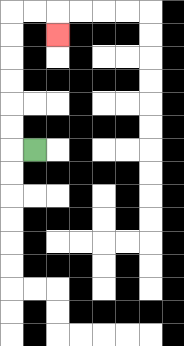{'start': '[1, 6]', 'end': '[2, 1]', 'path_directions': 'L,U,U,U,U,U,U,R,R,D', 'path_coordinates': '[[1, 6], [0, 6], [0, 5], [0, 4], [0, 3], [0, 2], [0, 1], [0, 0], [1, 0], [2, 0], [2, 1]]'}